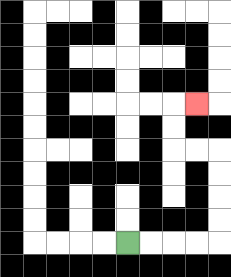{'start': '[5, 10]', 'end': '[8, 4]', 'path_directions': 'R,R,R,R,U,U,U,U,L,L,U,U,R', 'path_coordinates': '[[5, 10], [6, 10], [7, 10], [8, 10], [9, 10], [9, 9], [9, 8], [9, 7], [9, 6], [8, 6], [7, 6], [7, 5], [7, 4], [8, 4]]'}